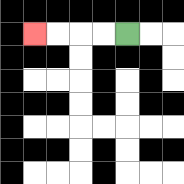{'start': '[5, 1]', 'end': '[1, 1]', 'path_directions': 'L,L,L,L', 'path_coordinates': '[[5, 1], [4, 1], [3, 1], [2, 1], [1, 1]]'}